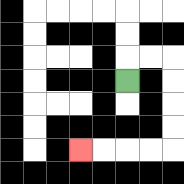{'start': '[5, 3]', 'end': '[3, 6]', 'path_directions': 'U,R,R,D,D,D,D,L,L,L,L', 'path_coordinates': '[[5, 3], [5, 2], [6, 2], [7, 2], [7, 3], [7, 4], [7, 5], [7, 6], [6, 6], [5, 6], [4, 6], [3, 6]]'}